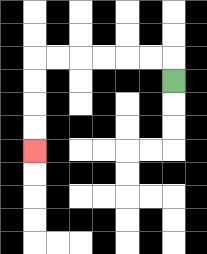{'start': '[7, 3]', 'end': '[1, 6]', 'path_directions': 'U,L,L,L,L,L,L,D,D,D,D', 'path_coordinates': '[[7, 3], [7, 2], [6, 2], [5, 2], [4, 2], [3, 2], [2, 2], [1, 2], [1, 3], [1, 4], [1, 5], [1, 6]]'}